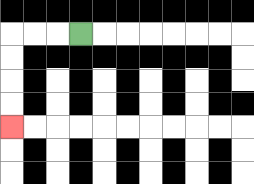{'start': '[3, 1]', 'end': '[0, 5]', 'path_directions': 'L,L,L,D,D,D,D', 'path_coordinates': '[[3, 1], [2, 1], [1, 1], [0, 1], [0, 2], [0, 3], [0, 4], [0, 5]]'}